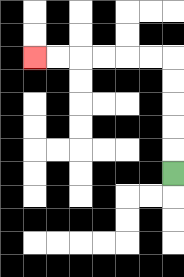{'start': '[7, 7]', 'end': '[1, 2]', 'path_directions': 'U,U,U,U,U,L,L,L,L,L,L', 'path_coordinates': '[[7, 7], [7, 6], [7, 5], [7, 4], [7, 3], [7, 2], [6, 2], [5, 2], [4, 2], [3, 2], [2, 2], [1, 2]]'}